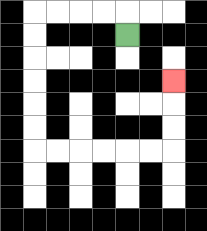{'start': '[5, 1]', 'end': '[7, 3]', 'path_directions': 'U,L,L,L,L,D,D,D,D,D,D,R,R,R,R,R,R,U,U,U', 'path_coordinates': '[[5, 1], [5, 0], [4, 0], [3, 0], [2, 0], [1, 0], [1, 1], [1, 2], [1, 3], [1, 4], [1, 5], [1, 6], [2, 6], [3, 6], [4, 6], [5, 6], [6, 6], [7, 6], [7, 5], [7, 4], [7, 3]]'}